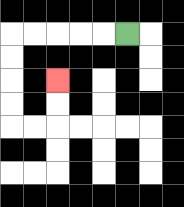{'start': '[5, 1]', 'end': '[2, 3]', 'path_directions': 'L,L,L,L,L,D,D,D,D,R,R,U,U', 'path_coordinates': '[[5, 1], [4, 1], [3, 1], [2, 1], [1, 1], [0, 1], [0, 2], [0, 3], [0, 4], [0, 5], [1, 5], [2, 5], [2, 4], [2, 3]]'}